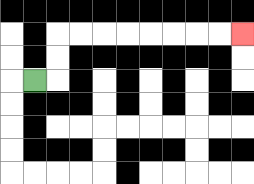{'start': '[1, 3]', 'end': '[10, 1]', 'path_directions': 'R,U,U,R,R,R,R,R,R,R,R', 'path_coordinates': '[[1, 3], [2, 3], [2, 2], [2, 1], [3, 1], [4, 1], [5, 1], [6, 1], [7, 1], [8, 1], [9, 1], [10, 1]]'}